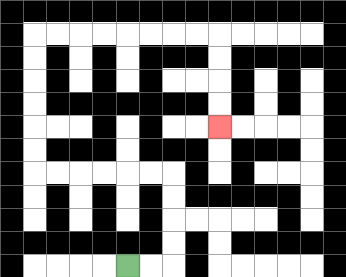{'start': '[5, 11]', 'end': '[9, 5]', 'path_directions': 'R,R,U,U,U,U,L,L,L,L,L,L,U,U,U,U,U,U,R,R,R,R,R,R,R,R,D,D,D,D', 'path_coordinates': '[[5, 11], [6, 11], [7, 11], [7, 10], [7, 9], [7, 8], [7, 7], [6, 7], [5, 7], [4, 7], [3, 7], [2, 7], [1, 7], [1, 6], [1, 5], [1, 4], [1, 3], [1, 2], [1, 1], [2, 1], [3, 1], [4, 1], [5, 1], [6, 1], [7, 1], [8, 1], [9, 1], [9, 2], [9, 3], [9, 4], [9, 5]]'}